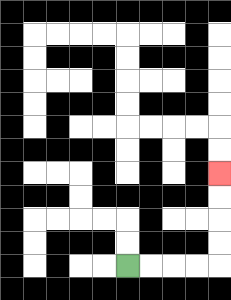{'start': '[5, 11]', 'end': '[9, 7]', 'path_directions': 'R,R,R,R,U,U,U,U', 'path_coordinates': '[[5, 11], [6, 11], [7, 11], [8, 11], [9, 11], [9, 10], [9, 9], [9, 8], [9, 7]]'}